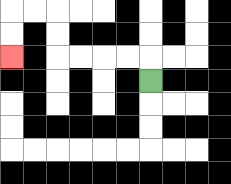{'start': '[6, 3]', 'end': '[0, 2]', 'path_directions': 'U,L,L,L,L,U,U,L,L,D,D', 'path_coordinates': '[[6, 3], [6, 2], [5, 2], [4, 2], [3, 2], [2, 2], [2, 1], [2, 0], [1, 0], [0, 0], [0, 1], [0, 2]]'}